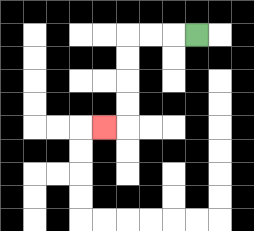{'start': '[8, 1]', 'end': '[4, 5]', 'path_directions': 'L,L,L,D,D,D,D,L', 'path_coordinates': '[[8, 1], [7, 1], [6, 1], [5, 1], [5, 2], [5, 3], [5, 4], [5, 5], [4, 5]]'}